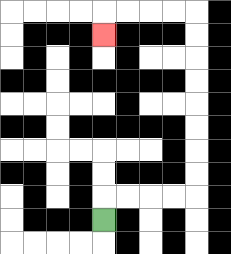{'start': '[4, 9]', 'end': '[4, 1]', 'path_directions': 'U,R,R,R,R,U,U,U,U,U,U,U,U,L,L,L,L,D', 'path_coordinates': '[[4, 9], [4, 8], [5, 8], [6, 8], [7, 8], [8, 8], [8, 7], [8, 6], [8, 5], [8, 4], [8, 3], [8, 2], [8, 1], [8, 0], [7, 0], [6, 0], [5, 0], [4, 0], [4, 1]]'}